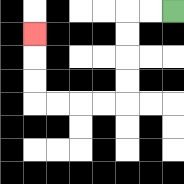{'start': '[7, 0]', 'end': '[1, 1]', 'path_directions': 'L,L,D,D,D,D,L,L,L,L,U,U,U', 'path_coordinates': '[[7, 0], [6, 0], [5, 0], [5, 1], [5, 2], [5, 3], [5, 4], [4, 4], [3, 4], [2, 4], [1, 4], [1, 3], [1, 2], [1, 1]]'}